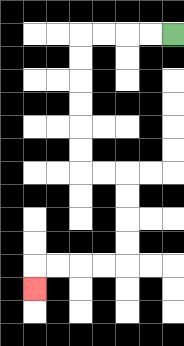{'start': '[7, 1]', 'end': '[1, 12]', 'path_directions': 'L,L,L,L,D,D,D,D,D,D,R,R,D,D,D,D,L,L,L,L,D', 'path_coordinates': '[[7, 1], [6, 1], [5, 1], [4, 1], [3, 1], [3, 2], [3, 3], [3, 4], [3, 5], [3, 6], [3, 7], [4, 7], [5, 7], [5, 8], [5, 9], [5, 10], [5, 11], [4, 11], [3, 11], [2, 11], [1, 11], [1, 12]]'}